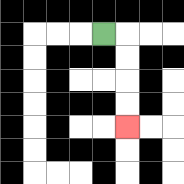{'start': '[4, 1]', 'end': '[5, 5]', 'path_directions': 'R,D,D,D,D', 'path_coordinates': '[[4, 1], [5, 1], [5, 2], [5, 3], [5, 4], [5, 5]]'}